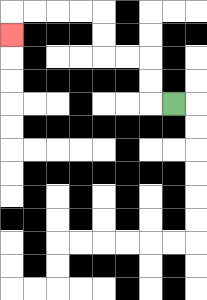{'start': '[7, 4]', 'end': '[0, 1]', 'path_directions': 'L,U,U,L,L,U,U,L,L,L,L,D', 'path_coordinates': '[[7, 4], [6, 4], [6, 3], [6, 2], [5, 2], [4, 2], [4, 1], [4, 0], [3, 0], [2, 0], [1, 0], [0, 0], [0, 1]]'}